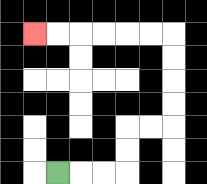{'start': '[2, 7]', 'end': '[1, 1]', 'path_directions': 'R,R,R,U,U,R,R,U,U,U,U,L,L,L,L,L,L', 'path_coordinates': '[[2, 7], [3, 7], [4, 7], [5, 7], [5, 6], [5, 5], [6, 5], [7, 5], [7, 4], [7, 3], [7, 2], [7, 1], [6, 1], [5, 1], [4, 1], [3, 1], [2, 1], [1, 1]]'}